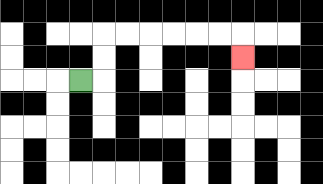{'start': '[3, 3]', 'end': '[10, 2]', 'path_directions': 'R,U,U,R,R,R,R,R,R,D', 'path_coordinates': '[[3, 3], [4, 3], [4, 2], [4, 1], [5, 1], [6, 1], [7, 1], [8, 1], [9, 1], [10, 1], [10, 2]]'}